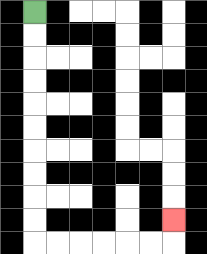{'start': '[1, 0]', 'end': '[7, 9]', 'path_directions': 'D,D,D,D,D,D,D,D,D,D,R,R,R,R,R,R,U', 'path_coordinates': '[[1, 0], [1, 1], [1, 2], [1, 3], [1, 4], [1, 5], [1, 6], [1, 7], [1, 8], [1, 9], [1, 10], [2, 10], [3, 10], [4, 10], [5, 10], [6, 10], [7, 10], [7, 9]]'}